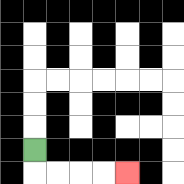{'start': '[1, 6]', 'end': '[5, 7]', 'path_directions': 'D,R,R,R,R', 'path_coordinates': '[[1, 6], [1, 7], [2, 7], [3, 7], [4, 7], [5, 7]]'}